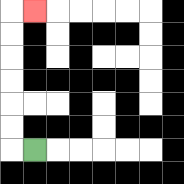{'start': '[1, 6]', 'end': '[1, 0]', 'path_directions': 'L,U,U,U,U,U,U,R', 'path_coordinates': '[[1, 6], [0, 6], [0, 5], [0, 4], [0, 3], [0, 2], [0, 1], [0, 0], [1, 0]]'}